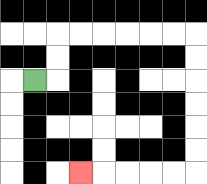{'start': '[1, 3]', 'end': '[3, 7]', 'path_directions': 'R,U,U,R,R,R,R,R,R,D,D,D,D,D,D,L,L,L,L,L', 'path_coordinates': '[[1, 3], [2, 3], [2, 2], [2, 1], [3, 1], [4, 1], [5, 1], [6, 1], [7, 1], [8, 1], [8, 2], [8, 3], [8, 4], [8, 5], [8, 6], [8, 7], [7, 7], [6, 7], [5, 7], [4, 7], [3, 7]]'}